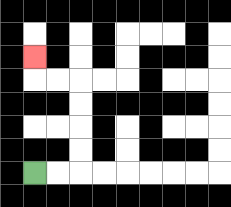{'start': '[1, 7]', 'end': '[1, 2]', 'path_directions': 'R,R,U,U,U,U,L,L,U', 'path_coordinates': '[[1, 7], [2, 7], [3, 7], [3, 6], [3, 5], [3, 4], [3, 3], [2, 3], [1, 3], [1, 2]]'}